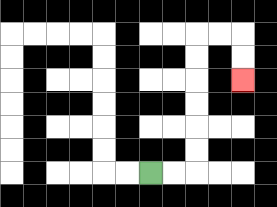{'start': '[6, 7]', 'end': '[10, 3]', 'path_directions': 'R,R,U,U,U,U,U,U,R,R,D,D', 'path_coordinates': '[[6, 7], [7, 7], [8, 7], [8, 6], [8, 5], [8, 4], [8, 3], [8, 2], [8, 1], [9, 1], [10, 1], [10, 2], [10, 3]]'}